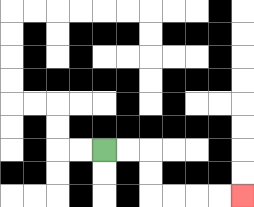{'start': '[4, 6]', 'end': '[10, 8]', 'path_directions': 'R,R,D,D,R,R,R,R', 'path_coordinates': '[[4, 6], [5, 6], [6, 6], [6, 7], [6, 8], [7, 8], [8, 8], [9, 8], [10, 8]]'}